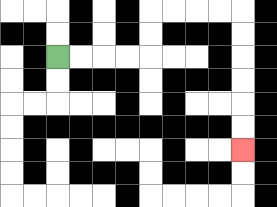{'start': '[2, 2]', 'end': '[10, 6]', 'path_directions': 'R,R,R,R,U,U,R,R,R,R,D,D,D,D,D,D', 'path_coordinates': '[[2, 2], [3, 2], [4, 2], [5, 2], [6, 2], [6, 1], [6, 0], [7, 0], [8, 0], [9, 0], [10, 0], [10, 1], [10, 2], [10, 3], [10, 4], [10, 5], [10, 6]]'}